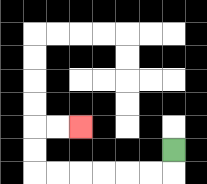{'start': '[7, 6]', 'end': '[3, 5]', 'path_directions': 'D,L,L,L,L,L,L,U,U,R,R', 'path_coordinates': '[[7, 6], [7, 7], [6, 7], [5, 7], [4, 7], [3, 7], [2, 7], [1, 7], [1, 6], [1, 5], [2, 5], [3, 5]]'}